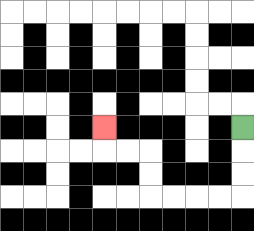{'start': '[10, 5]', 'end': '[4, 5]', 'path_directions': 'D,D,D,L,L,L,L,U,U,L,L,U', 'path_coordinates': '[[10, 5], [10, 6], [10, 7], [10, 8], [9, 8], [8, 8], [7, 8], [6, 8], [6, 7], [6, 6], [5, 6], [4, 6], [4, 5]]'}